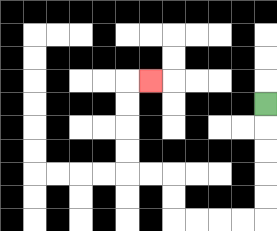{'start': '[11, 4]', 'end': '[6, 3]', 'path_directions': 'D,D,D,D,D,L,L,L,L,U,U,L,L,U,U,U,U,R', 'path_coordinates': '[[11, 4], [11, 5], [11, 6], [11, 7], [11, 8], [11, 9], [10, 9], [9, 9], [8, 9], [7, 9], [7, 8], [7, 7], [6, 7], [5, 7], [5, 6], [5, 5], [5, 4], [5, 3], [6, 3]]'}